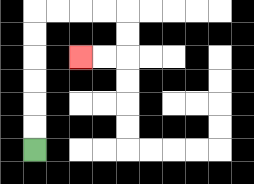{'start': '[1, 6]', 'end': '[3, 2]', 'path_directions': 'U,U,U,U,U,U,R,R,R,R,D,D,L,L', 'path_coordinates': '[[1, 6], [1, 5], [1, 4], [1, 3], [1, 2], [1, 1], [1, 0], [2, 0], [3, 0], [4, 0], [5, 0], [5, 1], [5, 2], [4, 2], [3, 2]]'}